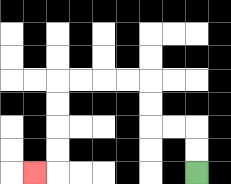{'start': '[8, 7]', 'end': '[1, 7]', 'path_directions': 'U,U,L,L,U,U,L,L,L,L,D,D,D,D,L', 'path_coordinates': '[[8, 7], [8, 6], [8, 5], [7, 5], [6, 5], [6, 4], [6, 3], [5, 3], [4, 3], [3, 3], [2, 3], [2, 4], [2, 5], [2, 6], [2, 7], [1, 7]]'}